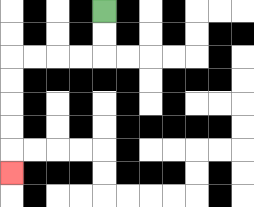{'start': '[4, 0]', 'end': '[0, 7]', 'path_directions': 'D,D,L,L,L,L,D,D,D,D,D', 'path_coordinates': '[[4, 0], [4, 1], [4, 2], [3, 2], [2, 2], [1, 2], [0, 2], [0, 3], [0, 4], [0, 5], [0, 6], [0, 7]]'}